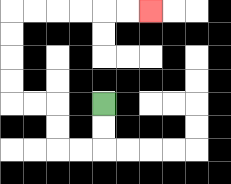{'start': '[4, 4]', 'end': '[6, 0]', 'path_directions': 'D,D,L,L,U,U,L,L,U,U,U,U,R,R,R,R,R,R', 'path_coordinates': '[[4, 4], [4, 5], [4, 6], [3, 6], [2, 6], [2, 5], [2, 4], [1, 4], [0, 4], [0, 3], [0, 2], [0, 1], [0, 0], [1, 0], [2, 0], [3, 0], [4, 0], [5, 0], [6, 0]]'}